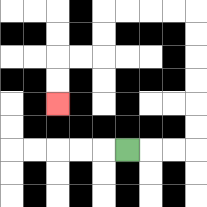{'start': '[5, 6]', 'end': '[2, 4]', 'path_directions': 'R,R,R,U,U,U,U,U,U,L,L,L,L,D,D,L,L,D,D', 'path_coordinates': '[[5, 6], [6, 6], [7, 6], [8, 6], [8, 5], [8, 4], [8, 3], [8, 2], [8, 1], [8, 0], [7, 0], [6, 0], [5, 0], [4, 0], [4, 1], [4, 2], [3, 2], [2, 2], [2, 3], [2, 4]]'}